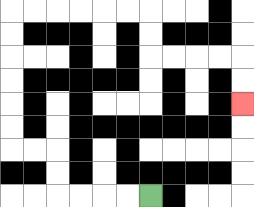{'start': '[6, 8]', 'end': '[10, 4]', 'path_directions': 'L,L,L,L,U,U,L,L,U,U,U,U,U,U,R,R,R,R,R,R,D,D,R,R,R,R,D,D', 'path_coordinates': '[[6, 8], [5, 8], [4, 8], [3, 8], [2, 8], [2, 7], [2, 6], [1, 6], [0, 6], [0, 5], [0, 4], [0, 3], [0, 2], [0, 1], [0, 0], [1, 0], [2, 0], [3, 0], [4, 0], [5, 0], [6, 0], [6, 1], [6, 2], [7, 2], [8, 2], [9, 2], [10, 2], [10, 3], [10, 4]]'}